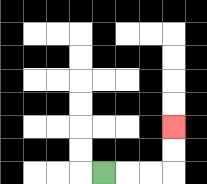{'start': '[4, 7]', 'end': '[7, 5]', 'path_directions': 'R,R,R,U,U', 'path_coordinates': '[[4, 7], [5, 7], [6, 7], [7, 7], [7, 6], [7, 5]]'}